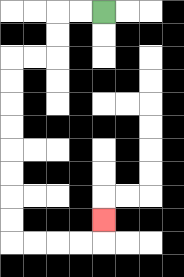{'start': '[4, 0]', 'end': '[4, 9]', 'path_directions': 'L,L,D,D,L,L,D,D,D,D,D,D,D,D,R,R,R,R,U', 'path_coordinates': '[[4, 0], [3, 0], [2, 0], [2, 1], [2, 2], [1, 2], [0, 2], [0, 3], [0, 4], [0, 5], [0, 6], [0, 7], [0, 8], [0, 9], [0, 10], [1, 10], [2, 10], [3, 10], [4, 10], [4, 9]]'}